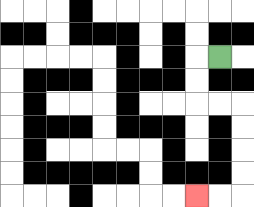{'start': '[9, 2]', 'end': '[8, 8]', 'path_directions': 'L,D,D,R,R,D,D,D,D,L,L', 'path_coordinates': '[[9, 2], [8, 2], [8, 3], [8, 4], [9, 4], [10, 4], [10, 5], [10, 6], [10, 7], [10, 8], [9, 8], [8, 8]]'}